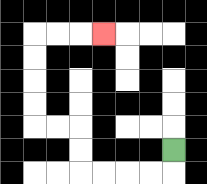{'start': '[7, 6]', 'end': '[4, 1]', 'path_directions': 'D,L,L,L,L,U,U,L,L,U,U,U,U,R,R,R', 'path_coordinates': '[[7, 6], [7, 7], [6, 7], [5, 7], [4, 7], [3, 7], [3, 6], [3, 5], [2, 5], [1, 5], [1, 4], [1, 3], [1, 2], [1, 1], [2, 1], [3, 1], [4, 1]]'}